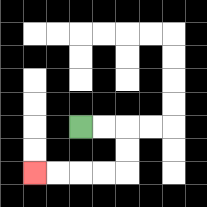{'start': '[3, 5]', 'end': '[1, 7]', 'path_directions': 'R,R,D,D,L,L,L,L', 'path_coordinates': '[[3, 5], [4, 5], [5, 5], [5, 6], [5, 7], [4, 7], [3, 7], [2, 7], [1, 7]]'}